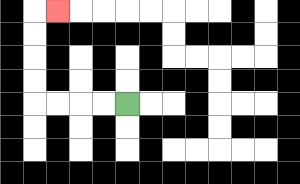{'start': '[5, 4]', 'end': '[2, 0]', 'path_directions': 'L,L,L,L,U,U,U,U,R', 'path_coordinates': '[[5, 4], [4, 4], [3, 4], [2, 4], [1, 4], [1, 3], [1, 2], [1, 1], [1, 0], [2, 0]]'}